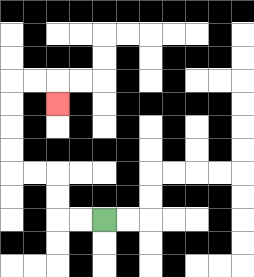{'start': '[4, 9]', 'end': '[2, 4]', 'path_directions': 'L,L,U,U,L,L,U,U,U,U,R,R,D', 'path_coordinates': '[[4, 9], [3, 9], [2, 9], [2, 8], [2, 7], [1, 7], [0, 7], [0, 6], [0, 5], [0, 4], [0, 3], [1, 3], [2, 3], [2, 4]]'}